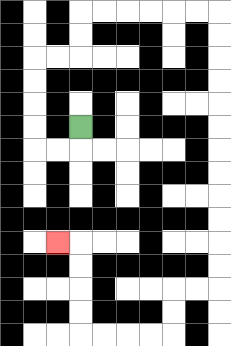{'start': '[3, 5]', 'end': '[2, 10]', 'path_directions': 'D,L,L,U,U,U,U,R,R,U,U,R,R,R,R,R,R,D,D,D,D,D,D,D,D,D,D,D,D,L,L,D,D,L,L,L,L,U,U,U,U,L', 'path_coordinates': '[[3, 5], [3, 6], [2, 6], [1, 6], [1, 5], [1, 4], [1, 3], [1, 2], [2, 2], [3, 2], [3, 1], [3, 0], [4, 0], [5, 0], [6, 0], [7, 0], [8, 0], [9, 0], [9, 1], [9, 2], [9, 3], [9, 4], [9, 5], [9, 6], [9, 7], [9, 8], [9, 9], [9, 10], [9, 11], [9, 12], [8, 12], [7, 12], [7, 13], [7, 14], [6, 14], [5, 14], [4, 14], [3, 14], [3, 13], [3, 12], [3, 11], [3, 10], [2, 10]]'}